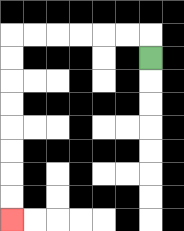{'start': '[6, 2]', 'end': '[0, 9]', 'path_directions': 'U,L,L,L,L,L,L,D,D,D,D,D,D,D,D', 'path_coordinates': '[[6, 2], [6, 1], [5, 1], [4, 1], [3, 1], [2, 1], [1, 1], [0, 1], [0, 2], [0, 3], [0, 4], [0, 5], [0, 6], [0, 7], [0, 8], [0, 9]]'}